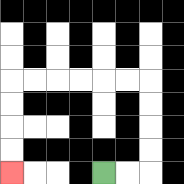{'start': '[4, 7]', 'end': '[0, 7]', 'path_directions': 'R,R,U,U,U,U,L,L,L,L,L,L,D,D,D,D', 'path_coordinates': '[[4, 7], [5, 7], [6, 7], [6, 6], [6, 5], [6, 4], [6, 3], [5, 3], [4, 3], [3, 3], [2, 3], [1, 3], [0, 3], [0, 4], [0, 5], [0, 6], [0, 7]]'}